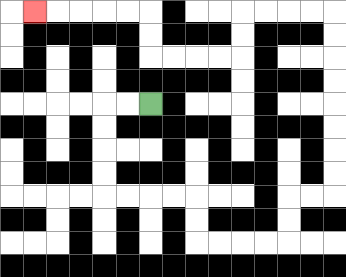{'start': '[6, 4]', 'end': '[1, 0]', 'path_directions': 'L,L,D,D,D,D,R,R,R,R,D,D,R,R,R,R,U,U,R,R,U,U,U,U,U,U,U,U,L,L,L,L,D,D,L,L,L,L,U,U,L,L,L,L,L', 'path_coordinates': '[[6, 4], [5, 4], [4, 4], [4, 5], [4, 6], [4, 7], [4, 8], [5, 8], [6, 8], [7, 8], [8, 8], [8, 9], [8, 10], [9, 10], [10, 10], [11, 10], [12, 10], [12, 9], [12, 8], [13, 8], [14, 8], [14, 7], [14, 6], [14, 5], [14, 4], [14, 3], [14, 2], [14, 1], [14, 0], [13, 0], [12, 0], [11, 0], [10, 0], [10, 1], [10, 2], [9, 2], [8, 2], [7, 2], [6, 2], [6, 1], [6, 0], [5, 0], [4, 0], [3, 0], [2, 0], [1, 0]]'}